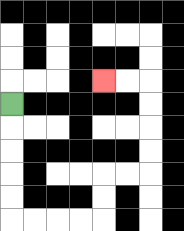{'start': '[0, 4]', 'end': '[4, 3]', 'path_directions': 'D,D,D,D,D,R,R,R,R,U,U,R,R,U,U,U,U,L,L', 'path_coordinates': '[[0, 4], [0, 5], [0, 6], [0, 7], [0, 8], [0, 9], [1, 9], [2, 9], [3, 9], [4, 9], [4, 8], [4, 7], [5, 7], [6, 7], [6, 6], [6, 5], [6, 4], [6, 3], [5, 3], [4, 3]]'}